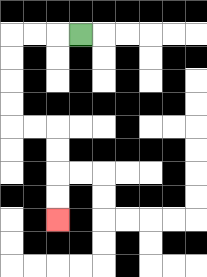{'start': '[3, 1]', 'end': '[2, 9]', 'path_directions': 'L,L,L,D,D,D,D,R,R,D,D,D,D', 'path_coordinates': '[[3, 1], [2, 1], [1, 1], [0, 1], [0, 2], [0, 3], [0, 4], [0, 5], [1, 5], [2, 5], [2, 6], [2, 7], [2, 8], [2, 9]]'}